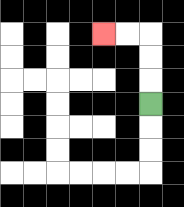{'start': '[6, 4]', 'end': '[4, 1]', 'path_directions': 'U,U,U,L,L', 'path_coordinates': '[[6, 4], [6, 3], [6, 2], [6, 1], [5, 1], [4, 1]]'}